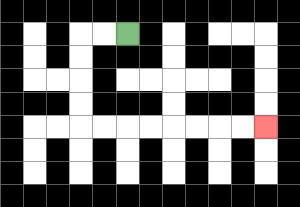{'start': '[5, 1]', 'end': '[11, 5]', 'path_directions': 'L,L,D,D,D,D,R,R,R,R,R,R,R,R', 'path_coordinates': '[[5, 1], [4, 1], [3, 1], [3, 2], [3, 3], [3, 4], [3, 5], [4, 5], [5, 5], [6, 5], [7, 5], [8, 5], [9, 5], [10, 5], [11, 5]]'}